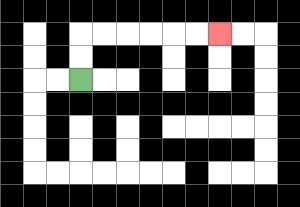{'start': '[3, 3]', 'end': '[9, 1]', 'path_directions': 'U,U,R,R,R,R,R,R', 'path_coordinates': '[[3, 3], [3, 2], [3, 1], [4, 1], [5, 1], [6, 1], [7, 1], [8, 1], [9, 1]]'}